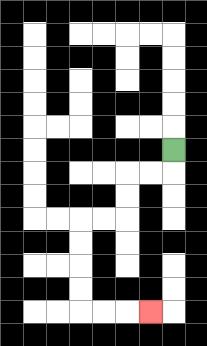{'start': '[7, 6]', 'end': '[6, 13]', 'path_directions': 'D,L,L,D,D,L,L,D,D,D,D,R,R,R', 'path_coordinates': '[[7, 6], [7, 7], [6, 7], [5, 7], [5, 8], [5, 9], [4, 9], [3, 9], [3, 10], [3, 11], [3, 12], [3, 13], [4, 13], [5, 13], [6, 13]]'}